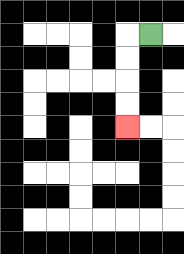{'start': '[6, 1]', 'end': '[5, 5]', 'path_directions': 'L,D,D,D,D', 'path_coordinates': '[[6, 1], [5, 1], [5, 2], [5, 3], [5, 4], [5, 5]]'}